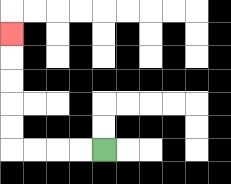{'start': '[4, 6]', 'end': '[0, 1]', 'path_directions': 'L,L,L,L,U,U,U,U,U', 'path_coordinates': '[[4, 6], [3, 6], [2, 6], [1, 6], [0, 6], [0, 5], [0, 4], [0, 3], [0, 2], [0, 1]]'}